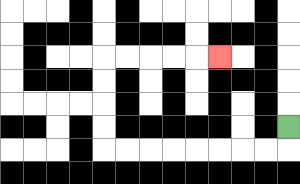{'start': '[12, 5]', 'end': '[9, 2]', 'path_directions': 'D,L,L,L,L,L,L,L,L,U,U,U,U,R,R,R,R,R', 'path_coordinates': '[[12, 5], [12, 6], [11, 6], [10, 6], [9, 6], [8, 6], [7, 6], [6, 6], [5, 6], [4, 6], [4, 5], [4, 4], [4, 3], [4, 2], [5, 2], [6, 2], [7, 2], [8, 2], [9, 2]]'}